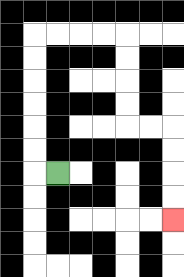{'start': '[2, 7]', 'end': '[7, 9]', 'path_directions': 'L,U,U,U,U,U,U,R,R,R,R,D,D,D,D,R,R,D,D,D,D', 'path_coordinates': '[[2, 7], [1, 7], [1, 6], [1, 5], [1, 4], [1, 3], [1, 2], [1, 1], [2, 1], [3, 1], [4, 1], [5, 1], [5, 2], [5, 3], [5, 4], [5, 5], [6, 5], [7, 5], [7, 6], [7, 7], [7, 8], [7, 9]]'}